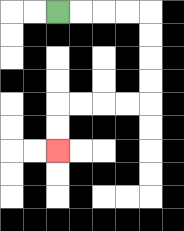{'start': '[2, 0]', 'end': '[2, 6]', 'path_directions': 'R,R,R,R,D,D,D,D,L,L,L,L,D,D', 'path_coordinates': '[[2, 0], [3, 0], [4, 0], [5, 0], [6, 0], [6, 1], [6, 2], [6, 3], [6, 4], [5, 4], [4, 4], [3, 4], [2, 4], [2, 5], [2, 6]]'}